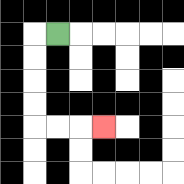{'start': '[2, 1]', 'end': '[4, 5]', 'path_directions': 'L,D,D,D,D,R,R,R', 'path_coordinates': '[[2, 1], [1, 1], [1, 2], [1, 3], [1, 4], [1, 5], [2, 5], [3, 5], [4, 5]]'}